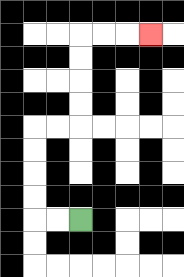{'start': '[3, 9]', 'end': '[6, 1]', 'path_directions': 'L,L,U,U,U,U,R,R,U,U,U,U,R,R,R', 'path_coordinates': '[[3, 9], [2, 9], [1, 9], [1, 8], [1, 7], [1, 6], [1, 5], [2, 5], [3, 5], [3, 4], [3, 3], [3, 2], [3, 1], [4, 1], [5, 1], [6, 1]]'}